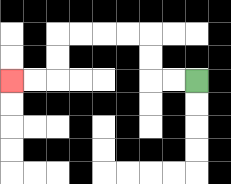{'start': '[8, 3]', 'end': '[0, 3]', 'path_directions': 'L,L,U,U,L,L,L,L,D,D,L,L', 'path_coordinates': '[[8, 3], [7, 3], [6, 3], [6, 2], [6, 1], [5, 1], [4, 1], [3, 1], [2, 1], [2, 2], [2, 3], [1, 3], [0, 3]]'}